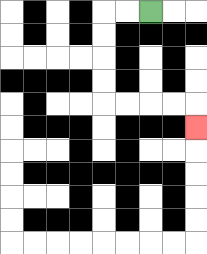{'start': '[6, 0]', 'end': '[8, 5]', 'path_directions': 'L,L,D,D,D,D,R,R,R,R,D', 'path_coordinates': '[[6, 0], [5, 0], [4, 0], [4, 1], [4, 2], [4, 3], [4, 4], [5, 4], [6, 4], [7, 4], [8, 4], [8, 5]]'}